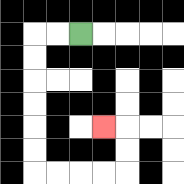{'start': '[3, 1]', 'end': '[4, 5]', 'path_directions': 'L,L,D,D,D,D,D,D,R,R,R,R,U,U,L', 'path_coordinates': '[[3, 1], [2, 1], [1, 1], [1, 2], [1, 3], [1, 4], [1, 5], [1, 6], [1, 7], [2, 7], [3, 7], [4, 7], [5, 7], [5, 6], [5, 5], [4, 5]]'}